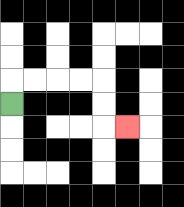{'start': '[0, 4]', 'end': '[5, 5]', 'path_directions': 'U,R,R,R,R,D,D,R', 'path_coordinates': '[[0, 4], [0, 3], [1, 3], [2, 3], [3, 3], [4, 3], [4, 4], [4, 5], [5, 5]]'}